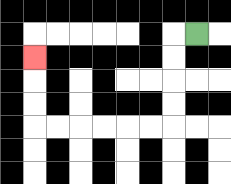{'start': '[8, 1]', 'end': '[1, 2]', 'path_directions': 'L,D,D,D,D,L,L,L,L,L,L,U,U,U', 'path_coordinates': '[[8, 1], [7, 1], [7, 2], [7, 3], [7, 4], [7, 5], [6, 5], [5, 5], [4, 5], [3, 5], [2, 5], [1, 5], [1, 4], [1, 3], [1, 2]]'}